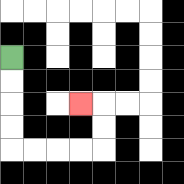{'start': '[0, 2]', 'end': '[3, 4]', 'path_directions': 'D,D,D,D,R,R,R,R,U,U,L', 'path_coordinates': '[[0, 2], [0, 3], [0, 4], [0, 5], [0, 6], [1, 6], [2, 6], [3, 6], [4, 6], [4, 5], [4, 4], [3, 4]]'}